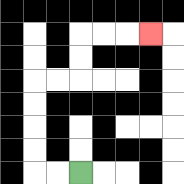{'start': '[3, 7]', 'end': '[6, 1]', 'path_directions': 'L,L,U,U,U,U,R,R,U,U,R,R,R', 'path_coordinates': '[[3, 7], [2, 7], [1, 7], [1, 6], [1, 5], [1, 4], [1, 3], [2, 3], [3, 3], [3, 2], [3, 1], [4, 1], [5, 1], [6, 1]]'}